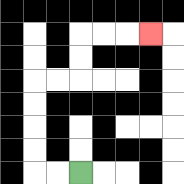{'start': '[3, 7]', 'end': '[6, 1]', 'path_directions': 'L,L,U,U,U,U,R,R,U,U,R,R,R', 'path_coordinates': '[[3, 7], [2, 7], [1, 7], [1, 6], [1, 5], [1, 4], [1, 3], [2, 3], [3, 3], [3, 2], [3, 1], [4, 1], [5, 1], [6, 1]]'}